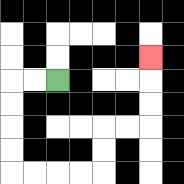{'start': '[2, 3]', 'end': '[6, 2]', 'path_directions': 'L,L,D,D,D,D,R,R,R,R,U,U,R,R,U,U,U', 'path_coordinates': '[[2, 3], [1, 3], [0, 3], [0, 4], [0, 5], [0, 6], [0, 7], [1, 7], [2, 7], [3, 7], [4, 7], [4, 6], [4, 5], [5, 5], [6, 5], [6, 4], [6, 3], [6, 2]]'}